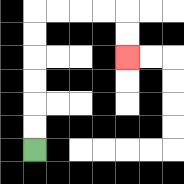{'start': '[1, 6]', 'end': '[5, 2]', 'path_directions': 'U,U,U,U,U,U,R,R,R,R,D,D', 'path_coordinates': '[[1, 6], [1, 5], [1, 4], [1, 3], [1, 2], [1, 1], [1, 0], [2, 0], [3, 0], [4, 0], [5, 0], [5, 1], [5, 2]]'}